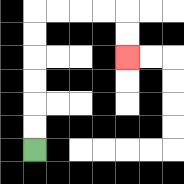{'start': '[1, 6]', 'end': '[5, 2]', 'path_directions': 'U,U,U,U,U,U,R,R,R,R,D,D', 'path_coordinates': '[[1, 6], [1, 5], [1, 4], [1, 3], [1, 2], [1, 1], [1, 0], [2, 0], [3, 0], [4, 0], [5, 0], [5, 1], [5, 2]]'}